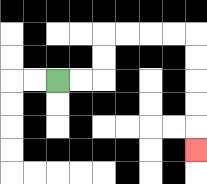{'start': '[2, 3]', 'end': '[8, 6]', 'path_directions': 'R,R,U,U,R,R,R,R,D,D,D,D,D', 'path_coordinates': '[[2, 3], [3, 3], [4, 3], [4, 2], [4, 1], [5, 1], [6, 1], [7, 1], [8, 1], [8, 2], [8, 3], [8, 4], [8, 5], [8, 6]]'}